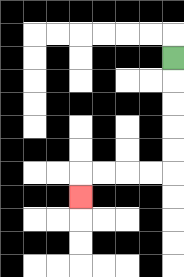{'start': '[7, 2]', 'end': '[3, 8]', 'path_directions': 'D,D,D,D,D,L,L,L,L,D', 'path_coordinates': '[[7, 2], [7, 3], [7, 4], [7, 5], [7, 6], [7, 7], [6, 7], [5, 7], [4, 7], [3, 7], [3, 8]]'}